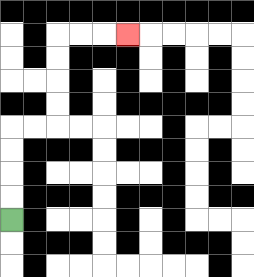{'start': '[0, 9]', 'end': '[5, 1]', 'path_directions': 'U,U,U,U,R,R,U,U,U,U,R,R,R', 'path_coordinates': '[[0, 9], [0, 8], [0, 7], [0, 6], [0, 5], [1, 5], [2, 5], [2, 4], [2, 3], [2, 2], [2, 1], [3, 1], [4, 1], [5, 1]]'}